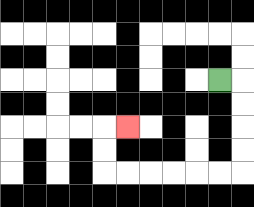{'start': '[9, 3]', 'end': '[5, 5]', 'path_directions': 'R,D,D,D,D,L,L,L,L,L,L,U,U,R', 'path_coordinates': '[[9, 3], [10, 3], [10, 4], [10, 5], [10, 6], [10, 7], [9, 7], [8, 7], [7, 7], [6, 7], [5, 7], [4, 7], [4, 6], [4, 5], [5, 5]]'}